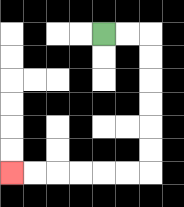{'start': '[4, 1]', 'end': '[0, 7]', 'path_directions': 'R,R,D,D,D,D,D,D,L,L,L,L,L,L', 'path_coordinates': '[[4, 1], [5, 1], [6, 1], [6, 2], [6, 3], [6, 4], [6, 5], [6, 6], [6, 7], [5, 7], [4, 7], [3, 7], [2, 7], [1, 7], [0, 7]]'}